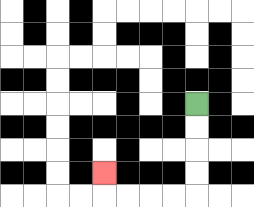{'start': '[8, 4]', 'end': '[4, 7]', 'path_directions': 'D,D,D,D,L,L,L,L,U', 'path_coordinates': '[[8, 4], [8, 5], [8, 6], [8, 7], [8, 8], [7, 8], [6, 8], [5, 8], [4, 8], [4, 7]]'}